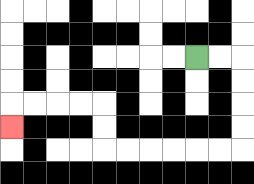{'start': '[8, 2]', 'end': '[0, 5]', 'path_directions': 'R,R,D,D,D,D,L,L,L,L,L,L,U,U,L,L,L,L,D', 'path_coordinates': '[[8, 2], [9, 2], [10, 2], [10, 3], [10, 4], [10, 5], [10, 6], [9, 6], [8, 6], [7, 6], [6, 6], [5, 6], [4, 6], [4, 5], [4, 4], [3, 4], [2, 4], [1, 4], [0, 4], [0, 5]]'}